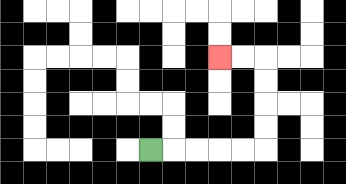{'start': '[6, 6]', 'end': '[9, 2]', 'path_directions': 'R,R,R,R,R,U,U,U,U,L,L', 'path_coordinates': '[[6, 6], [7, 6], [8, 6], [9, 6], [10, 6], [11, 6], [11, 5], [11, 4], [11, 3], [11, 2], [10, 2], [9, 2]]'}